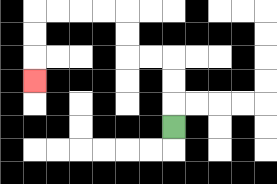{'start': '[7, 5]', 'end': '[1, 3]', 'path_directions': 'U,U,U,L,L,U,U,L,L,L,L,D,D,D', 'path_coordinates': '[[7, 5], [7, 4], [7, 3], [7, 2], [6, 2], [5, 2], [5, 1], [5, 0], [4, 0], [3, 0], [2, 0], [1, 0], [1, 1], [1, 2], [1, 3]]'}